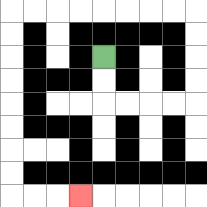{'start': '[4, 2]', 'end': '[3, 8]', 'path_directions': 'D,D,R,R,R,R,U,U,U,U,L,L,L,L,L,L,L,L,D,D,D,D,D,D,D,D,R,R,R', 'path_coordinates': '[[4, 2], [4, 3], [4, 4], [5, 4], [6, 4], [7, 4], [8, 4], [8, 3], [8, 2], [8, 1], [8, 0], [7, 0], [6, 0], [5, 0], [4, 0], [3, 0], [2, 0], [1, 0], [0, 0], [0, 1], [0, 2], [0, 3], [0, 4], [0, 5], [0, 6], [0, 7], [0, 8], [1, 8], [2, 8], [3, 8]]'}